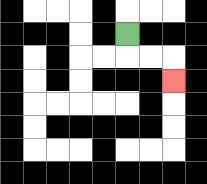{'start': '[5, 1]', 'end': '[7, 3]', 'path_directions': 'D,R,R,D', 'path_coordinates': '[[5, 1], [5, 2], [6, 2], [7, 2], [7, 3]]'}